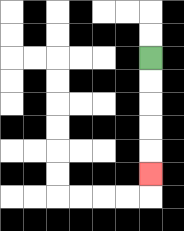{'start': '[6, 2]', 'end': '[6, 7]', 'path_directions': 'D,D,D,D,D', 'path_coordinates': '[[6, 2], [6, 3], [6, 4], [6, 5], [6, 6], [6, 7]]'}